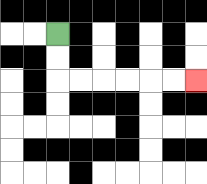{'start': '[2, 1]', 'end': '[8, 3]', 'path_directions': 'D,D,R,R,R,R,R,R', 'path_coordinates': '[[2, 1], [2, 2], [2, 3], [3, 3], [4, 3], [5, 3], [6, 3], [7, 3], [8, 3]]'}